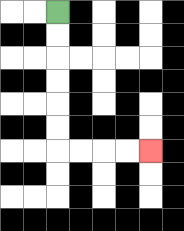{'start': '[2, 0]', 'end': '[6, 6]', 'path_directions': 'D,D,D,D,D,D,R,R,R,R', 'path_coordinates': '[[2, 0], [2, 1], [2, 2], [2, 3], [2, 4], [2, 5], [2, 6], [3, 6], [4, 6], [5, 6], [6, 6]]'}